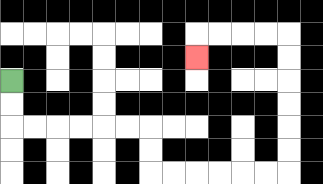{'start': '[0, 3]', 'end': '[8, 2]', 'path_directions': 'D,D,R,R,R,R,R,R,D,D,R,R,R,R,R,R,U,U,U,U,U,U,L,L,L,L,D', 'path_coordinates': '[[0, 3], [0, 4], [0, 5], [1, 5], [2, 5], [3, 5], [4, 5], [5, 5], [6, 5], [6, 6], [6, 7], [7, 7], [8, 7], [9, 7], [10, 7], [11, 7], [12, 7], [12, 6], [12, 5], [12, 4], [12, 3], [12, 2], [12, 1], [11, 1], [10, 1], [9, 1], [8, 1], [8, 2]]'}